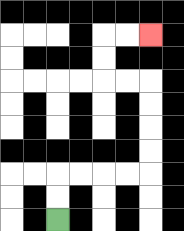{'start': '[2, 9]', 'end': '[6, 1]', 'path_directions': 'U,U,R,R,R,R,U,U,U,U,L,L,U,U,R,R', 'path_coordinates': '[[2, 9], [2, 8], [2, 7], [3, 7], [4, 7], [5, 7], [6, 7], [6, 6], [6, 5], [6, 4], [6, 3], [5, 3], [4, 3], [4, 2], [4, 1], [5, 1], [6, 1]]'}